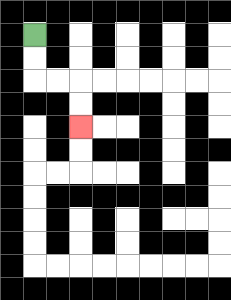{'start': '[1, 1]', 'end': '[3, 5]', 'path_directions': 'D,D,R,R,D,D', 'path_coordinates': '[[1, 1], [1, 2], [1, 3], [2, 3], [3, 3], [3, 4], [3, 5]]'}